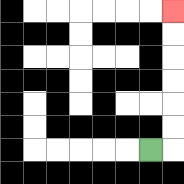{'start': '[6, 6]', 'end': '[7, 0]', 'path_directions': 'R,U,U,U,U,U,U', 'path_coordinates': '[[6, 6], [7, 6], [7, 5], [7, 4], [7, 3], [7, 2], [7, 1], [7, 0]]'}